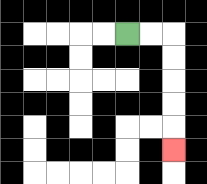{'start': '[5, 1]', 'end': '[7, 6]', 'path_directions': 'R,R,D,D,D,D,D', 'path_coordinates': '[[5, 1], [6, 1], [7, 1], [7, 2], [7, 3], [7, 4], [7, 5], [7, 6]]'}